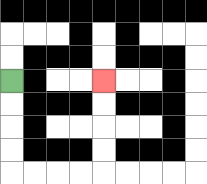{'start': '[0, 3]', 'end': '[4, 3]', 'path_directions': 'D,D,D,D,R,R,R,R,U,U,U,U', 'path_coordinates': '[[0, 3], [0, 4], [0, 5], [0, 6], [0, 7], [1, 7], [2, 7], [3, 7], [4, 7], [4, 6], [4, 5], [4, 4], [4, 3]]'}